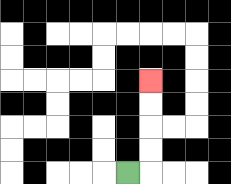{'start': '[5, 7]', 'end': '[6, 3]', 'path_directions': 'R,U,U,U,U', 'path_coordinates': '[[5, 7], [6, 7], [6, 6], [6, 5], [6, 4], [6, 3]]'}